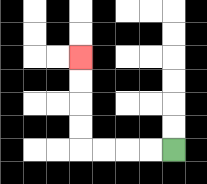{'start': '[7, 6]', 'end': '[3, 2]', 'path_directions': 'L,L,L,L,U,U,U,U', 'path_coordinates': '[[7, 6], [6, 6], [5, 6], [4, 6], [3, 6], [3, 5], [3, 4], [3, 3], [3, 2]]'}